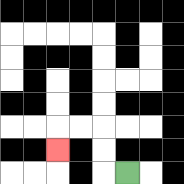{'start': '[5, 7]', 'end': '[2, 6]', 'path_directions': 'L,U,U,L,L,D', 'path_coordinates': '[[5, 7], [4, 7], [4, 6], [4, 5], [3, 5], [2, 5], [2, 6]]'}